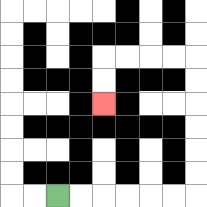{'start': '[2, 8]', 'end': '[4, 4]', 'path_directions': 'R,R,R,R,R,R,U,U,U,U,U,U,L,L,L,L,D,D', 'path_coordinates': '[[2, 8], [3, 8], [4, 8], [5, 8], [6, 8], [7, 8], [8, 8], [8, 7], [8, 6], [8, 5], [8, 4], [8, 3], [8, 2], [7, 2], [6, 2], [5, 2], [4, 2], [4, 3], [4, 4]]'}